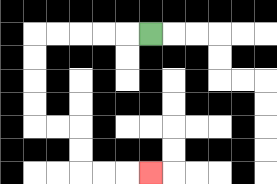{'start': '[6, 1]', 'end': '[6, 7]', 'path_directions': 'L,L,L,L,L,D,D,D,D,R,R,D,D,R,R,R', 'path_coordinates': '[[6, 1], [5, 1], [4, 1], [3, 1], [2, 1], [1, 1], [1, 2], [1, 3], [1, 4], [1, 5], [2, 5], [3, 5], [3, 6], [3, 7], [4, 7], [5, 7], [6, 7]]'}